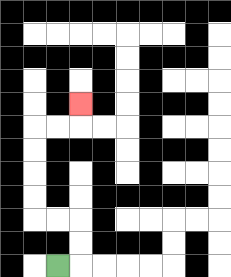{'start': '[2, 11]', 'end': '[3, 4]', 'path_directions': 'R,U,U,L,L,U,U,U,U,R,R,U', 'path_coordinates': '[[2, 11], [3, 11], [3, 10], [3, 9], [2, 9], [1, 9], [1, 8], [1, 7], [1, 6], [1, 5], [2, 5], [3, 5], [3, 4]]'}